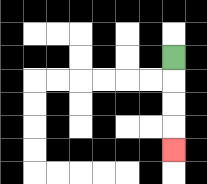{'start': '[7, 2]', 'end': '[7, 6]', 'path_directions': 'D,D,D,D', 'path_coordinates': '[[7, 2], [7, 3], [7, 4], [7, 5], [7, 6]]'}